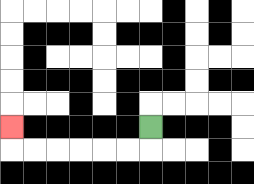{'start': '[6, 5]', 'end': '[0, 5]', 'path_directions': 'D,L,L,L,L,L,L,U', 'path_coordinates': '[[6, 5], [6, 6], [5, 6], [4, 6], [3, 6], [2, 6], [1, 6], [0, 6], [0, 5]]'}